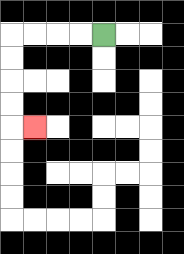{'start': '[4, 1]', 'end': '[1, 5]', 'path_directions': 'L,L,L,L,D,D,D,D,R', 'path_coordinates': '[[4, 1], [3, 1], [2, 1], [1, 1], [0, 1], [0, 2], [0, 3], [0, 4], [0, 5], [1, 5]]'}